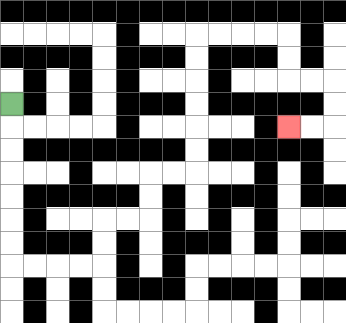{'start': '[0, 4]', 'end': '[12, 5]', 'path_directions': 'D,D,D,D,D,D,D,R,R,R,R,U,U,R,R,U,U,R,R,U,U,U,U,U,U,R,R,R,R,D,D,R,R,D,D,L,L', 'path_coordinates': '[[0, 4], [0, 5], [0, 6], [0, 7], [0, 8], [0, 9], [0, 10], [0, 11], [1, 11], [2, 11], [3, 11], [4, 11], [4, 10], [4, 9], [5, 9], [6, 9], [6, 8], [6, 7], [7, 7], [8, 7], [8, 6], [8, 5], [8, 4], [8, 3], [8, 2], [8, 1], [9, 1], [10, 1], [11, 1], [12, 1], [12, 2], [12, 3], [13, 3], [14, 3], [14, 4], [14, 5], [13, 5], [12, 5]]'}